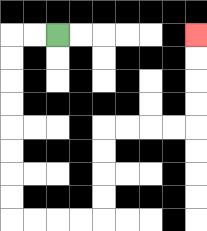{'start': '[2, 1]', 'end': '[8, 1]', 'path_directions': 'L,L,D,D,D,D,D,D,D,D,R,R,R,R,U,U,U,U,R,R,R,R,U,U,U,U', 'path_coordinates': '[[2, 1], [1, 1], [0, 1], [0, 2], [0, 3], [0, 4], [0, 5], [0, 6], [0, 7], [0, 8], [0, 9], [1, 9], [2, 9], [3, 9], [4, 9], [4, 8], [4, 7], [4, 6], [4, 5], [5, 5], [6, 5], [7, 5], [8, 5], [8, 4], [8, 3], [8, 2], [8, 1]]'}